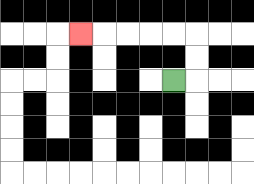{'start': '[7, 3]', 'end': '[3, 1]', 'path_directions': 'R,U,U,L,L,L,L,L', 'path_coordinates': '[[7, 3], [8, 3], [8, 2], [8, 1], [7, 1], [6, 1], [5, 1], [4, 1], [3, 1]]'}